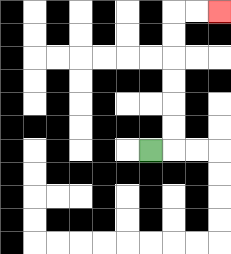{'start': '[6, 6]', 'end': '[9, 0]', 'path_directions': 'R,U,U,U,U,U,U,R,R', 'path_coordinates': '[[6, 6], [7, 6], [7, 5], [7, 4], [7, 3], [7, 2], [7, 1], [7, 0], [8, 0], [9, 0]]'}